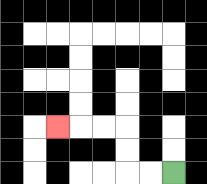{'start': '[7, 7]', 'end': '[2, 5]', 'path_directions': 'L,L,U,U,L,L,L', 'path_coordinates': '[[7, 7], [6, 7], [5, 7], [5, 6], [5, 5], [4, 5], [3, 5], [2, 5]]'}